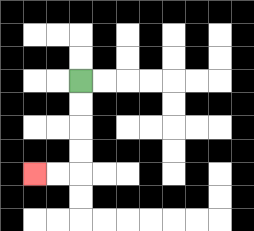{'start': '[3, 3]', 'end': '[1, 7]', 'path_directions': 'D,D,D,D,L,L', 'path_coordinates': '[[3, 3], [3, 4], [3, 5], [3, 6], [3, 7], [2, 7], [1, 7]]'}